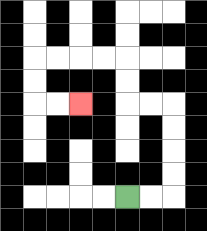{'start': '[5, 8]', 'end': '[3, 4]', 'path_directions': 'R,R,U,U,U,U,L,L,U,U,L,L,L,L,D,D,R,R', 'path_coordinates': '[[5, 8], [6, 8], [7, 8], [7, 7], [7, 6], [7, 5], [7, 4], [6, 4], [5, 4], [5, 3], [5, 2], [4, 2], [3, 2], [2, 2], [1, 2], [1, 3], [1, 4], [2, 4], [3, 4]]'}